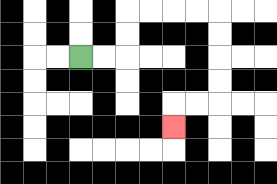{'start': '[3, 2]', 'end': '[7, 5]', 'path_directions': 'R,R,U,U,R,R,R,R,D,D,D,D,L,L,D', 'path_coordinates': '[[3, 2], [4, 2], [5, 2], [5, 1], [5, 0], [6, 0], [7, 0], [8, 0], [9, 0], [9, 1], [9, 2], [9, 3], [9, 4], [8, 4], [7, 4], [7, 5]]'}